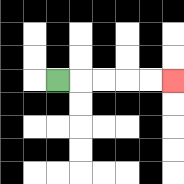{'start': '[2, 3]', 'end': '[7, 3]', 'path_directions': 'R,R,R,R,R', 'path_coordinates': '[[2, 3], [3, 3], [4, 3], [5, 3], [6, 3], [7, 3]]'}